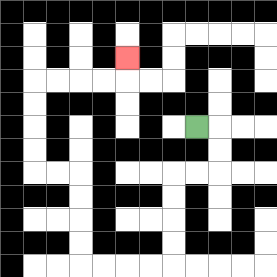{'start': '[8, 5]', 'end': '[5, 2]', 'path_directions': 'R,D,D,L,L,D,D,D,D,L,L,L,L,U,U,U,U,L,L,U,U,U,U,R,R,R,R,U', 'path_coordinates': '[[8, 5], [9, 5], [9, 6], [9, 7], [8, 7], [7, 7], [7, 8], [7, 9], [7, 10], [7, 11], [6, 11], [5, 11], [4, 11], [3, 11], [3, 10], [3, 9], [3, 8], [3, 7], [2, 7], [1, 7], [1, 6], [1, 5], [1, 4], [1, 3], [2, 3], [3, 3], [4, 3], [5, 3], [5, 2]]'}